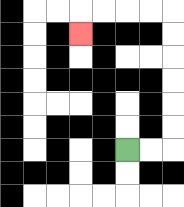{'start': '[5, 6]', 'end': '[3, 1]', 'path_directions': 'R,R,U,U,U,U,U,U,L,L,L,L,D', 'path_coordinates': '[[5, 6], [6, 6], [7, 6], [7, 5], [7, 4], [7, 3], [7, 2], [7, 1], [7, 0], [6, 0], [5, 0], [4, 0], [3, 0], [3, 1]]'}